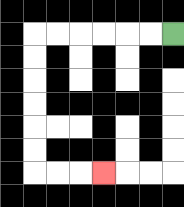{'start': '[7, 1]', 'end': '[4, 7]', 'path_directions': 'L,L,L,L,L,L,D,D,D,D,D,D,R,R,R', 'path_coordinates': '[[7, 1], [6, 1], [5, 1], [4, 1], [3, 1], [2, 1], [1, 1], [1, 2], [1, 3], [1, 4], [1, 5], [1, 6], [1, 7], [2, 7], [3, 7], [4, 7]]'}